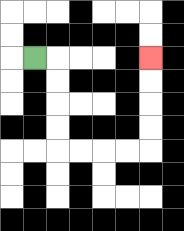{'start': '[1, 2]', 'end': '[6, 2]', 'path_directions': 'R,D,D,D,D,R,R,R,R,U,U,U,U', 'path_coordinates': '[[1, 2], [2, 2], [2, 3], [2, 4], [2, 5], [2, 6], [3, 6], [4, 6], [5, 6], [6, 6], [6, 5], [6, 4], [6, 3], [6, 2]]'}